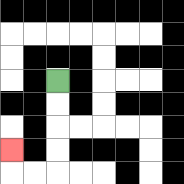{'start': '[2, 3]', 'end': '[0, 6]', 'path_directions': 'D,D,D,D,L,L,U', 'path_coordinates': '[[2, 3], [2, 4], [2, 5], [2, 6], [2, 7], [1, 7], [0, 7], [0, 6]]'}